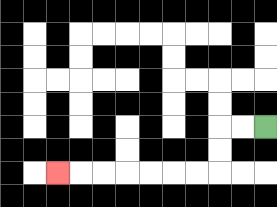{'start': '[11, 5]', 'end': '[2, 7]', 'path_directions': 'L,L,D,D,L,L,L,L,L,L,L', 'path_coordinates': '[[11, 5], [10, 5], [9, 5], [9, 6], [9, 7], [8, 7], [7, 7], [6, 7], [5, 7], [4, 7], [3, 7], [2, 7]]'}